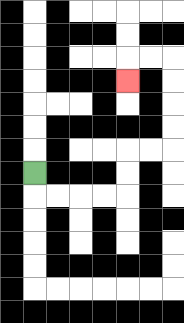{'start': '[1, 7]', 'end': '[5, 3]', 'path_directions': 'D,R,R,R,R,U,U,R,R,U,U,U,U,L,L,D', 'path_coordinates': '[[1, 7], [1, 8], [2, 8], [3, 8], [4, 8], [5, 8], [5, 7], [5, 6], [6, 6], [7, 6], [7, 5], [7, 4], [7, 3], [7, 2], [6, 2], [5, 2], [5, 3]]'}